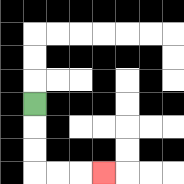{'start': '[1, 4]', 'end': '[4, 7]', 'path_directions': 'D,D,D,R,R,R', 'path_coordinates': '[[1, 4], [1, 5], [1, 6], [1, 7], [2, 7], [3, 7], [4, 7]]'}